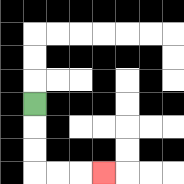{'start': '[1, 4]', 'end': '[4, 7]', 'path_directions': 'D,D,D,R,R,R', 'path_coordinates': '[[1, 4], [1, 5], [1, 6], [1, 7], [2, 7], [3, 7], [4, 7]]'}